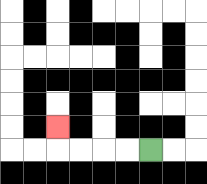{'start': '[6, 6]', 'end': '[2, 5]', 'path_directions': 'L,L,L,L,U', 'path_coordinates': '[[6, 6], [5, 6], [4, 6], [3, 6], [2, 6], [2, 5]]'}